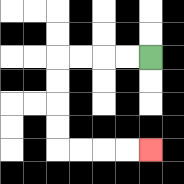{'start': '[6, 2]', 'end': '[6, 6]', 'path_directions': 'L,L,L,L,D,D,D,D,R,R,R,R', 'path_coordinates': '[[6, 2], [5, 2], [4, 2], [3, 2], [2, 2], [2, 3], [2, 4], [2, 5], [2, 6], [3, 6], [4, 6], [5, 6], [6, 6]]'}